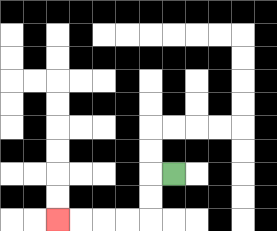{'start': '[7, 7]', 'end': '[2, 9]', 'path_directions': 'L,D,D,L,L,L,L', 'path_coordinates': '[[7, 7], [6, 7], [6, 8], [6, 9], [5, 9], [4, 9], [3, 9], [2, 9]]'}